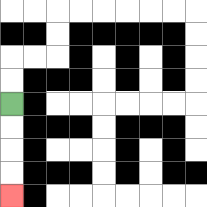{'start': '[0, 4]', 'end': '[0, 8]', 'path_directions': 'D,D,D,D', 'path_coordinates': '[[0, 4], [0, 5], [0, 6], [0, 7], [0, 8]]'}